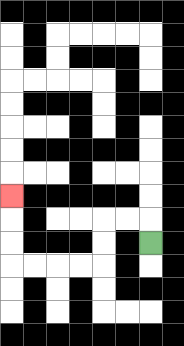{'start': '[6, 10]', 'end': '[0, 8]', 'path_directions': 'U,L,L,D,D,L,L,L,L,U,U,U', 'path_coordinates': '[[6, 10], [6, 9], [5, 9], [4, 9], [4, 10], [4, 11], [3, 11], [2, 11], [1, 11], [0, 11], [0, 10], [0, 9], [0, 8]]'}